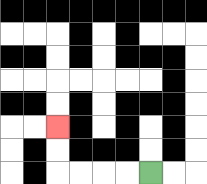{'start': '[6, 7]', 'end': '[2, 5]', 'path_directions': 'L,L,L,L,U,U', 'path_coordinates': '[[6, 7], [5, 7], [4, 7], [3, 7], [2, 7], [2, 6], [2, 5]]'}